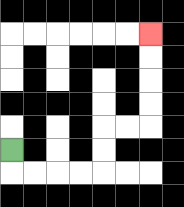{'start': '[0, 6]', 'end': '[6, 1]', 'path_directions': 'D,R,R,R,R,U,U,R,R,U,U,U,U', 'path_coordinates': '[[0, 6], [0, 7], [1, 7], [2, 7], [3, 7], [4, 7], [4, 6], [4, 5], [5, 5], [6, 5], [6, 4], [6, 3], [6, 2], [6, 1]]'}